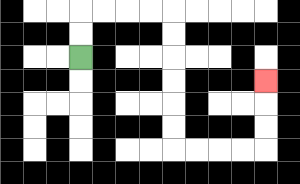{'start': '[3, 2]', 'end': '[11, 3]', 'path_directions': 'U,U,R,R,R,R,D,D,D,D,D,D,R,R,R,R,U,U,U', 'path_coordinates': '[[3, 2], [3, 1], [3, 0], [4, 0], [5, 0], [6, 0], [7, 0], [7, 1], [7, 2], [7, 3], [7, 4], [7, 5], [7, 6], [8, 6], [9, 6], [10, 6], [11, 6], [11, 5], [11, 4], [11, 3]]'}